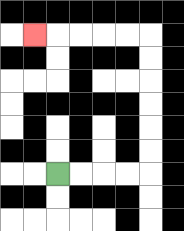{'start': '[2, 7]', 'end': '[1, 1]', 'path_directions': 'R,R,R,R,U,U,U,U,U,U,L,L,L,L,L', 'path_coordinates': '[[2, 7], [3, 7], [4, 7], [5, 7], [6, 7], [6, 6], [6, 5], [6, 4], [6, 3], [6, 2], [6, 1], [5, 1], [4, 1], [3, 1], [2, 1], [1, 1]]'}